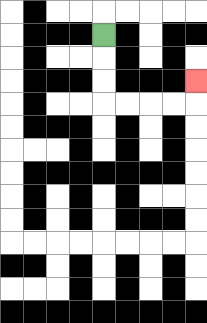{'start': '[4, 1]', 'end': '[8, 3]', 'path_directions': 'D,D,D,R,R,R,R,U', 'path_coordinates': '[[4, 1], [4, 2], [4, 3], [4, 4], [5, 4], [6, 4], [7, 4], [8, 4], [8, 3]]'}